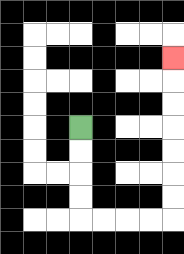{'start': '[3, 5]', 'end': '[7, 2]', 'path_directions': 'D,D,D,D,R,R,R,R,U,U,U,U,U,U,U', 'path_coordinates': '[[3, 5], [3, 6], [3, 7], [3, 8], [3, 9], [4, 9], [5, 9], [6, 9], [7, 9], [7, 8], [7, 7], [7, 6], [7, 5], [7, 4], [7, 3], [7, 2]]'}